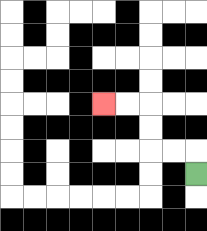{'start': '[8, 7]', 'end': '[4, 4]', 'path_directions': 'U,L,L,U,U,L,L', 'path_coordinates': '[[8, 7], [8, 6], [7, 6], [6, 6], [6, 5], [6, 4], [5, 4], [4, 4]]'}